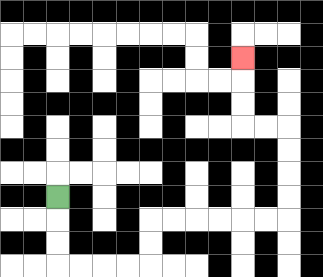{'start': '[2, 8]', 'end': '[10, 2]', 'path_directions': 'D,D,D,R,R,R,R,U,U,R,R,R,R,R,R,U,U,U,U,L,L,U,U,U', 'path_coordinates': '[[2, 8], [2, 9], [2, 10], [2, 11], [3, 11], [4, 11], [5, 11], [6, 11], [6, 10], [6, 9], [7, 9], [8, 9], [9, 9], [10, 9], [11, 9], [12, 9], [12, 8], [12, 7], [12, 6], [12, 5], [11, 5], [10, 5], [10, 4], [10, 3], [10, 2]]'}